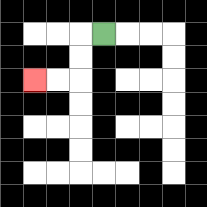{'start': '[4, 1]', 'end': '[1, 3]', 'path_directions': 'L,D,D,L,L', 'path_coordinates': '[[4, 1], [3, 1], [3, 2], [3, 3], [2, 3], [1, 3]]'}